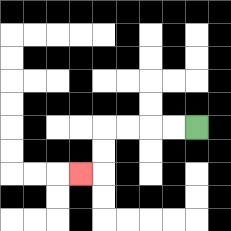{'start': '[8, 5]', 'end': '[3, 7]', 'path_directions': 'L,L,L,L,D,D,L', 'path_coordinates': '[[8, 5], [7, 5], [6, 5], [5, 5], [4, 5], [4, 6], [4, 7], [3, 7]]'}